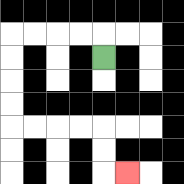{'start': '[4, 2]', 'end': '[5, 7]', 'path_directions': 'U,L,L,L,L,D,D,D,D,R,R,R,R,D,D,R', 'path_coordinates': '[[4, 2], [4, 1], [3, 1], [2, 1], [1, 1], [0, 1], [0, 2], [0, 3], [0, 4], [0, 5], [1, 5], [2, 5], [3, 5], [4, 5], [4, 6], [4, 7], [5, 7]]'}